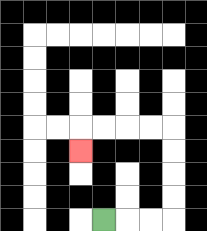{'start': '[4, 9]', 'end': '[3, 6]', 'path_directions': 'R,R,R,U,U,U,U,L,L,L,L,D', 'path_coordinates': '[[4, 9], [5, 9], [6, 9], [7, 9], [7, 8], [7, 7], [7, 6], [7, 5], [6, 5], [5, 5], [4, 5], [3, 5], [3, 6]]'}